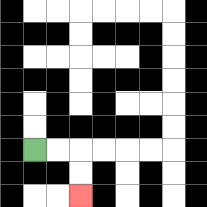{'start': '[1, 6]', 'end': '[3, 8]', 'path_directions': 'R,R,D,D', 'path_coordinates': '[[1, 6], [2, 6], [3, 6], [3, 7], [3, 8]]'}